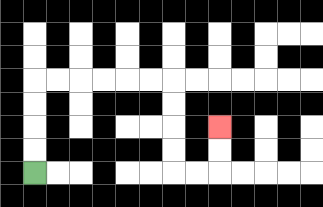{'start': '[1, 7]', 'end': '[9, 5]', 'path_directions': 'U,U,U,U,R,R,R,R,R,R,D,D,D,D,R,R,U,U', 'path_coordinates': '[[1, 7], [1, 6], [1, 5], [1, 4], [1, 3], [2, 3], [3, 3], [4, 3], [5, 3], [6, 3], [7, 3], [7, 4], [7, 5], [7, 6], [7, 7], [8, 7], [9, 7], [9, 6], [9, 5]]'}